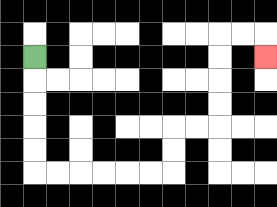{'start': '[1, 2]', 'end': '[11, 2]', 'path_directions': 'D,D,D,D,D,R,R,R,R,R,R,U,U,R,R,U,U,U,U,R,R,D', 'path_coordinates': '[[1, 2], [1, 3], [1, 4], [1, 5], [1, 6], [1, 7], [2, 7], [3, 7], [4, 7], [5, 7], [6, 7], [7, 7], [7, 6], [7, 5], [8, 5], [9, 5], [9, 4], [9, 3], [9, 2], [9, 1], [10, 1], [11, 1], [11, 2]]'}